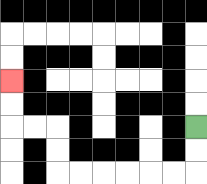{'start': '[8, 5]', 'end': '[0, 3]', 'path_directions': 'D,D,L,L,L,L,L,L,U,U,L,L,U,U', 'path_coordinates': '[[8, 5], [8, 6], [8, 7], [7, 7], [6, 7], [5, 7], [4, 7], [3, 7], [2, 7], [2, 6], [2, 5], [1, 5], [0, 5], [0, 4], [0, 3]]'}